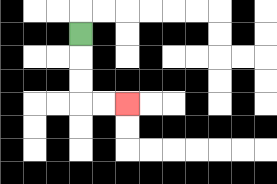{'start': '[3, 1]', 'end': '[5, 4]', 'path_directions': 'D,D,D,R,R', 'path_coordinates': '[[3, 1], [3, 2], [3, 3], [3, 4], [4, 4], [5, 4]]'}